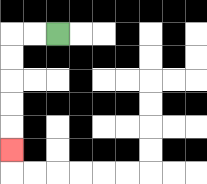{'start': '[2, 1]', 'end': '[0, 6]', 'path_directions': 'L,L,D,D,D,D,D', 'path_coordinates': '[[2, 1], [1, 1], [0, 1], [0, 2], [0, 3], [0, 4], [0, 5], [0, 6]]'}